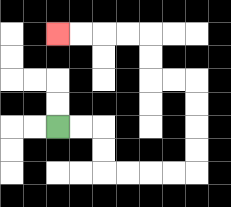{'start': '[2, 5]', 'end': '[2, 1]', 'path_directions': 'R,R,D,D,R,R,R,R,U,U,U,U,L,L,U,U,L,L,L,L', 'path_coordinates': '[[2, 5], [3, 5], [4, 5], [4, 6], [4, 7], [5, 7], [6, 7], [7, 7], [8, 7], [8, 6], [8, 5], [8, 4], [8, 3], [7, 3], [6, 3], [6, 2], [6, 1], [5, 1], [4, 1], [3, 1], [2, 1]]'}